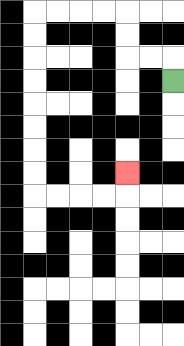{'start': '[7, 3]', 'end': '[5, 7]', 'path_directions': 'U,L,L,U,U,L,L,L,L,D,D,D,D,D,D,D,D,R,R,R,R,U', 'path_coordinates': '[[7, 3], [7, 2], [6, 2], [5, 2], [5, 1], [5, 0], [4, 0], [3, 0], [2, 0], [1, 0], [1, 1], [1, 2], [1, 3], [1, 4], [1, 5], [1, 6], [1, 7], [1, 8], [2, 8], [3, 8], [4, 8], [5, 8], [5, 7]]'}